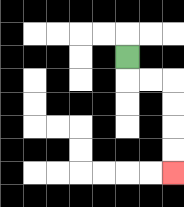{'start': '[5, 2]', 'end': '[7, 7]', 'path_directions': 'D,R,R,D,D,D,D', 'path_coordinates': '[[5, 2], [5, 3], [6, 3], [7, 3], [7, 4], [7, 5], [7, 6], [7, 7]]'}